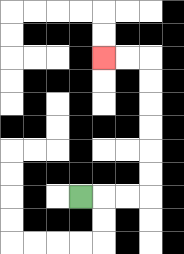{'start': '[3, 8]', 'end': '[4, 2]', 'path_directions': 'R,R,R,U,U,U,U,U,U,L,L', 'path_coordinates': '[[3, 8], [4, 8], [5, 8], [6, 8], [6, 7], [6, 6], [6, 5], [6, 4], [6, 3], [6, 2], [5, 2], [4, 2]]'}